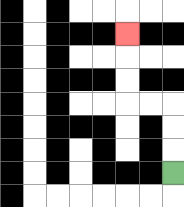{'start': '[7, 7]', 'end': '[5, 1]', 'path_directions': 'U,U,U,L,L,U,U,U', 'path_coordinates': '[[7, 7], [7, 6], [7, 5], [7, 4], [6, 4], [5, 4], [5, 3], [5, 2], [5, 1]]'}